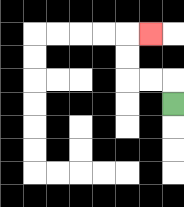{'start': '[7, 4]', 'end': '[6, 1]', 'path_directions': 'U,L,L,U,U,R', 'path_coordinates': '[[7, 4], [7, 3], [6, 3], [5, 3], [5, 2], [5, 1], [6, 1]]'}